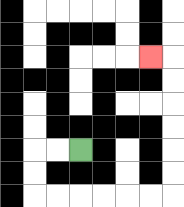{'start': '[3, 6]', 'end': '[6, 2]', 'path_directions': 'L,L,D,D,R,R,R,R,R,R,U,U,U,U,U,U,L', 'path_coordinates': '[[3, 6], [2, 6], [1, 6], [1, 7], [1, 8], [2, 8], [3, 8], [4, 8], [5, 8], [6, 8], [7, 8], [7, 7], [7, 6], [7, 5], [7, 4], [7, 3], [7, 2], [6, 2]]'}